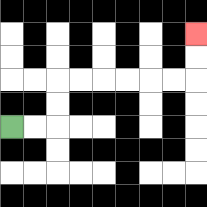{'start': '[0, 5]', 'end': '[8, 1]', 'path_directions': 'R,R,U,U,R,R,R,R,R,R,U,U', 'path_coordinates': '[[0, 5], [1, 5], [2, 5], [2, 4], [2, 3], [3, 3], [4, 3], [5, 3], [6, 3], [7, 3], [8, 3], [8, 2], [8, 1]]'}